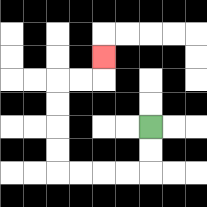{'start': '[6, 5]', 'end': '[4, 2]', 'path_directions': 'D,D,L,L,L,L,U,U,U,U,R,R,U', 'path_coordinates': '[[6, 5], [6, 6], [6, 7], [5, 7], [4, 7], [3, 7], [2, 7], [2, 6], [2, 5], [2, 4], [2, 3], [3, 3], [4, 3], [4, 2]]'}